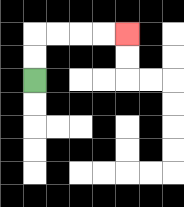{'start': '[1, 3]', 'end': '[5, 1]', 'path_directions': 'U,U,R,R,R,R', 'path_coordinates': '[[1, 3], [1, 2], [1, 1], [2, 1], [3, 1], [4, 1], [5, 1]]'}